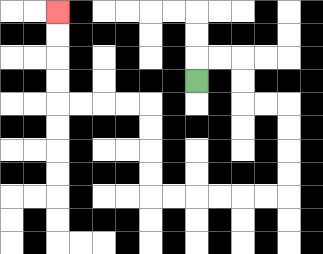{'start': '[8, 3]', 'end': '[2, 0]', 'path_directions': 'U,R,R,D,D,R,R,D,D,D,D,L,L,L,L,L,L,U,U,U,U,L,L,L,L,U,U,U,U', 'path_coordinates': '[[8, 3], [8, 2], [9, 2], [10, 2], [10, 3], [10, 4], [11, 4], [12, 4], [12, 5], [12, 6], [12, 7], [12, 8], [11, 8], [10, 8], [9, 8], [8, 8], [7, 8], [6, 8], [6, 7], [6, 6], [6, 5], [6, 4], [5, 4], [4, 4], [3, 4], [2, 4], [2, 3], [2, 2], [2, 1], [2, 0]]'}